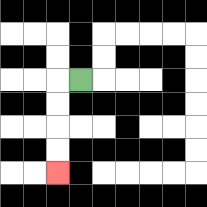{'start': '[3, 3]', 'end': '[2, 7]', 'path_directions': 'L,D,D,D,D', 'path_coordinates': '[[3, 3], [2, 3], [2, 4], [2, 5], [2, 6], [2, 7]]'}